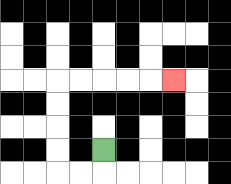{'start': '[4, 6]', 'end': '[7, 3]', 'path_directions': 'D,L,L,U,U,U,U,R,R,R,R,R', 'path_coordinates': '[[4, 6], [4, 7], [3, 7], [2, 7], [2, 6], [2, 5], [2, 4], [2, 3], [3, 3], [4, 3], [5, 3], [6, 3], [7, 3]]'}